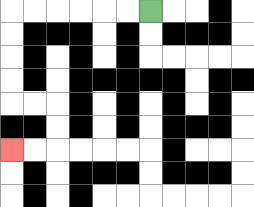{'start': '[6, 0]', 'end': '[0, 6]', 'path_directions': 'L,L,L,L,L,L,D,D,D,D,R,R,D,D,L,L', 'path_coordinates': '[[6, 0], [5, 0], [4, 0], [3, 0], [2, 0], [1, 0], [0, 0], [0, 1], [0, 2], [0, 3], [0, 4], [1, 4], [2, 4], [2, 5], [2, 6], [1, 6], [0, 6]]'}